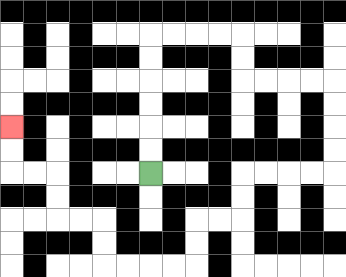{'start': '[6, 7]', 'end': '[0, 5]', 'path_directions': 'U,U,U,U,U,U,R,R,R,R,D,D,R,R,R,R,D,D,D,D,L,L,L,L,D,D,L,L,D,D,L,L,L,L,U,U,L,L,U,U,L,L,U,U', 'path_coordinates': '[[6, 7], [6, 6], [6, 5], [6, 4], [6, 3], [6, 2], [6, 1], [7, 1], [8, 1], [9, 1], [10, 1], [10, 2], [10, 3], [11, 3], [12, 3], [13, 3], [14, 3], [14, 4], [14, 5], [14, 6], [14, 7], [13, 7], [12, 7], [11, 7], [10, 7], [10, 8], [10, 9], [9, 9], [8, 9], [8, 10], [8, 11], [7, 11], [6, 11], [5, 11], [4, 11], [4, 10], [4, 9], [3, 9], [2, 9], [2, 8], [2, 7], [1, 7], [0, 7], [0, 6], [0, 5]]'}